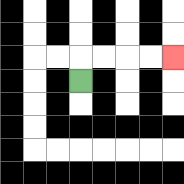{'start': '[3, 3]', 'end': '[7, 2]', 'path_directions': 'U,R,R,R,R', 'path_coordinates': '[[3, 3], [3, 2], [4, 2], [5, 2], [6, 2], [7, 2]]'}